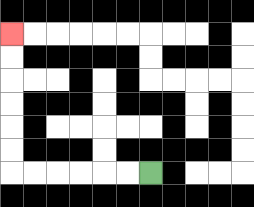{'start': '[6, 7]', 'end': '[0, 1]', 'path_directions': 'L,L,L,L,L,L,U,U,U,U,U,U', 'path_coordinates': '[[6, 7], [5, 7], [4, 7], [3, 7], [2, 7], [1, 7], [0, 7], [0, 6], [0, 5], [0, 4], [0, 3], [0, 2], [0, 1]]'}